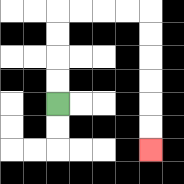{'start': '[2, 4]', 'end': '[6, 6]', 'path_directions': 'U,U,U,U,R,R,R,R,D,D,D,D,D,D', 'path_coordinates': '[[2, 4], [2, 3], [2, 2], [2, 1], [2, 0], [3, 0], [4, 0], [5, 0], [6, 0], [6, 1], [6, 2], [6, 3], [6, 4], [6, 5], [6, 6]]'}